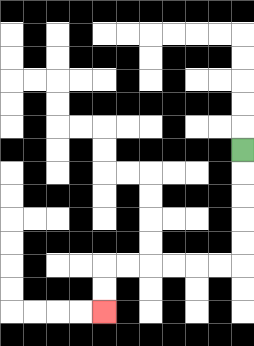{'start': '[10, 6]', 'end': '[4, 13]', 'path_directions': 'D,D,D,D,D,L,L,L,L,L,L,D,D', 'path_coordinates': '[[10, 6], [10, 7], [10, 8], [10, 9], [10, 10], [10, 11], [9, 11], [8, 11], [7, 11], [6, 11], [5, 11], [4, 11], [4, 12], [4, 13]]'}